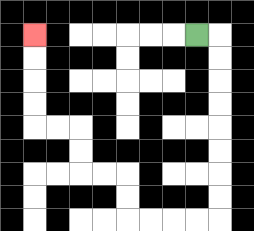{'start': '[8, 1]', 'end': '[1, 1]', 'path_directions': 'R,D,D,D,D,D,D,D,D,L,L,L,L,U,U,L,L,U,U,L,L,U,U,U,U', 'path_coordinates': '[[8, 1], [9, 1], [9, 2], [9, 3], [9, 4], [9, 5], [9, 6], [9, 7], [9, 8], [9, 9], [8, 9], [7, 9], [6, 9], [5, 9], [5, 8], [5, 7], [4, 7], [3, 7], [3, 6], [3, 5], [2, 5], [1, 5], [1, 4], [1, 3], [1, 2], [1, 1]]'}